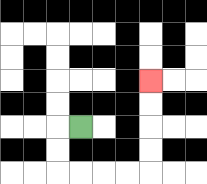{'start': '[3, 5]', 'end': '[6, 3]', 'path_directions': 'L,D,D,R,R,R,R,U,U,U,U', 'path_coordinates': '[[3, 5], [2, 5], [2, 6], [2, 7], [3, 7], [4, 7], [5, 7], [6, 7], [6, 6], [6, 5], [6, 4], [6, 3]]'}